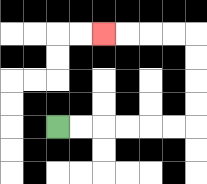{'start': '[2, 5]', 'end': '[4, 1]', 'path_directions': 'R,R,R,R,R,R,U,U,U,U,L,L,L,L', 'path_coordinates': '[[2, 5], [3, 5], [4, 5], [5, 5], [6, 5], [7, 5], [8, 5], [8, 4], [8, 3], [8, 2], [8, 1], [7, 1], [6, 1], [5, 1], [4, 1]]'}